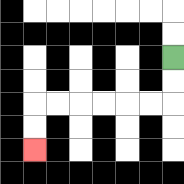{'start': '[7, 2]', 'end': '[1, 6]', 'path_directions': 'D,D,L,L,L,L,L,L,D,D', 'path_coordinates': '[[7, 2], [7, 3], [7, 4], [6, 4], [5, 4], [4, 4], [3, 4], [2, 4], [1, 4], [1, 5], [1, 6]]'}